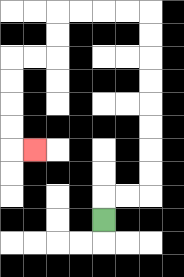{'start': '[4, 9]', 'end': '[1, 6]', 'path_directions': 'U,R,R,U,U,U,U,U,U,U,U,L,L,L,L,D,D,L,L,D,D,D,D,R', 'path_coordinates': '[[4, 9], [4, 8], [5, 8], [6, 8], [6, 7], [6, 6], [6, 5], [6, 4], [6, 3], [6, 2], [6, 1], [6, 0], [5, 0], [4, 0], [3, 0], [2, 0], [2, 1], [2, 2], [1, 2], [0, 2], [0, 3], [0, 4], [0, 5], [0, 6], [1, 6]]'}